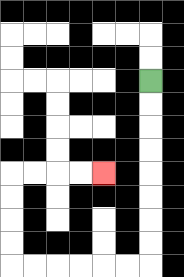{'start': '[6, 3]', 'end': '[4, 7]', 'path_directions': 'D,D,D,D,D,D,D,D,L,L,L,L,L,L,U,U,U,U,R,R,R,R', 'path_coordinates': '[[6, 3], [6, 4], [6, 5], [6, 6], [6, 7], [6, 8], [6, 9], [6, 10], [6, 11], [5, 11], [4, 11], [3, 11], [2, 11], [1, 11], [0, 11], [0, 10], [0, 9], [0, 8], [0, 7], [1, 7], [2, 7], [3, 7], [4, 7]]'}